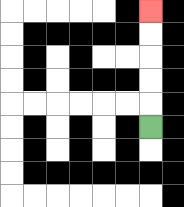{'start': '[6, 5]', 'end': '[6, 0]', 'path_directions': 'U,U,U,U,U', 'path_coordinates': '[[6, 5], [6, 4], [6, 3], [6, 2], [6, 1], [6, 0]]'}